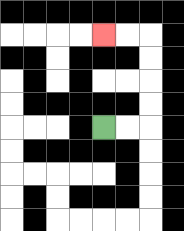{'start': '[4, 5]', 'end': '[4, 1]', 'path_directions': 'R,R,U,U,U,U,L,L', 'path_coordinates': '[[4, 5], [5, 5], [6, 5], [6, 4], [6, 3], [6, 2], [6, 1], [5, 1], [4, 1]]'}